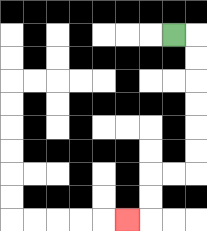{'start': '[7, 1]', 'end': '[5, 9]', 'path_directions': 'R,D,D,D,D,D,D,L,L,D,D,L', 'path_coordinates': '[[7, 1], [8, 1], [8, 2], [8, 3], [8, 4], [8, 5], [8, 6], [8, 7], [7, 7], [6, 7], [6, 8], [6, 9], [5, 9]]'}